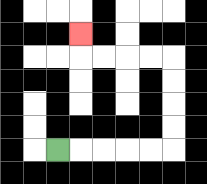{'start': '[2, 6]', 'end': '[3, 1]', 'path_directions': 'R,R,R,R,R,U,U,U,U,L,L,L,L,U', 'path_coordinates': '[[2, 6], [3, 6], [4, 6], [5, 6], [6, 6], [7, 6], [7, 5], [7, 4], [7, 3], [7, 2], [6, 2], [5, 2], [4, 2], [3, 2], [3, 1]]'}